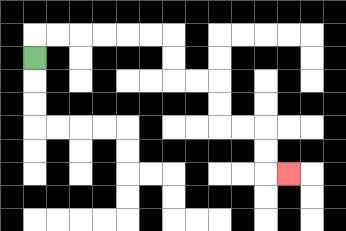{'start': '[1, 2]', 'end': '[12, 7]', 'path_directions': 'U,R,R,R,R,R,R,D,D,R,R,D,D,R,R,D,D,R', 'path_coordinates': '[[1, 2], [1, 1], [2, 1], [3, 1], [4, 1], [5, 1], [6, 1], [7, 1], [7, 2], [7, 3], [8, 3], [9, 3], [9, 4], [9, 5], [10, 5], [11, 5], [11, 6], [11, 7], [12, 7]]'}